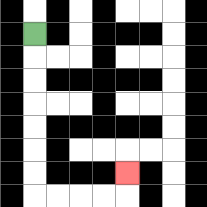{'start': '[1, 1]', 'end': '[5, 7]', 'path_directions': 'D,D,D,D,D,D,D,R,R,R,R,U', 'path_coordinates': '[[1, 1], [1, 2], [1, 3], [1, 4], [1, 5], [1, 6], [1, 7], [1, 8], [2, 8], [3, 8], [4, 8], [5, 8], [5, 7]]'}